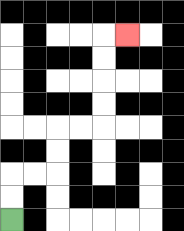{'start': '[0, 9]', 'end': '[5, 1]', 'path_directions': 'U,U,R,R,U,U,R,R,U,U,U,U,R', 'path_coordinates': '[[0, 9], [0, 8], [0, 7], [1, 7], [2, 7], [2, 6], [2, 5], [3, 5], [4, 5], [4, 4], [4, 3], [4, 2], [4, 1], [5, 1]]'}